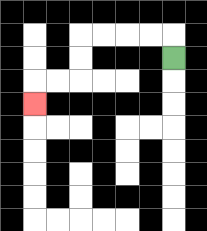{'start': '[7, 2]', 'end': '[1, 4]', 'path_directions': 'U,L,L,L,L,D,D,L,L,D', 'path_coordinates': '[[7, 2], [7, 1], [6, 1], [5, 1], [4, 1], [3, 1], [3, 2], [3, 3], [2, 3], [1, 3], [1, 4]]'}